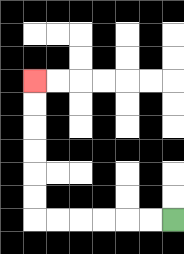{'start': '[7, 9]', 'end': '[1, 3]', 'path_directions': 'L,L,L,L,L,L,U,U,U,U,U,U', 'path_coordinates': '[[7, 9], [6, 9], [5, 9], [4, 9], [3, 9], [2, 9], [1, 9], [1, 8], [1, 7], [1, 6], [1, 5], [1, 4], [1, 3]]'}